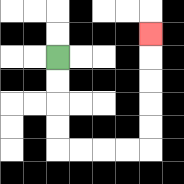{'start': '[2, 2]', 'end': '[6, 1]', 'path_directions': 'D,D,D,D,R,R,R,R,U,U,U,U,U', 'path_coordinates': '[[2, 2], [2, 3], [2, 4], [2, 5], [2, 6], [3, 6], [4, 6], [5, 6], [6, 6], [6, 5], [6, 4], [6, 3], [6, 2], [6, 1]]'}